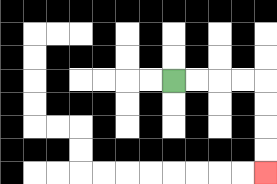{'start': '[7, 3]', 'end': '[11, 7]', 'path_directions': 'R,R,R,R,D,D,D,D', 'path_coordinates': '[[7, 3], [8, 3], [9, 3], [10, 3], [11, 3], [11, 4], [11, 5], [11, 6], [11, 7]]'}